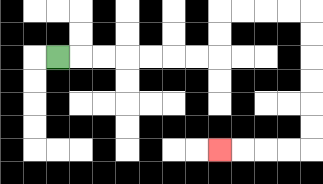{'start': '[2, 2]', 'end': '[9, 6]', 'path_directions': 'R,R,R,R,R,R,R,U,U,R,R,R,R,D,D,D,D,D,D,L,L,L,L', 'path_coordinates': '[[2, 2], [3, 2], [4, 2], [5, 2], [6, 2], [7, 2], [8, 2], [9, 2], [9, 1], [9, 0], [10, 0], [11, 0], [12, 0], [13, 0], [13, 1], [13, 2], [13, 3], [13, 4], [13, 5], [13, 6], [12, 6], [11, 6], [10, 6], [9, 6]]'}